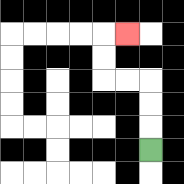{'start': '[6, 6]', 'end': '[5, 1]', 'path_directions': 'U,U,U,L,L,U,U,R', 'path_coordinates': '[[6, 6], [6, 5], [6, 4], [6, 3], [5, 3], [4, 3], [4, 2], [4, 1], [5, 1]]'}